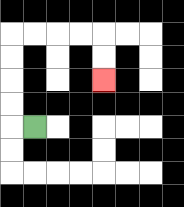{'start': '[1, 5]', 'end': '[4, 3]', 'path_directions': 'L,U,U,U,U,R,R,R,R,D,D', 'path_coordinates': '[[1, 5], [0, 5], [0, 4], [0, 3], [0, 2], [0, 1], [1, 1], [2, 1], [3, 1], [4, 1], [4, 2], [4, 3]]'}